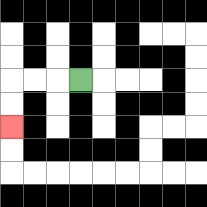{'start': '[3, 3]', 'end': '[0, 5]', 'path_directions': 'L,L,L,D,D', 'path_coordinates': '[[3, 3], [2, 3], [1, 3], [0, 3], [0, 4], [0, 5]]'}